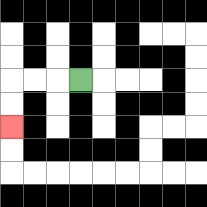{'start': '[3, 3]', 'end': '[0, 5]', 'path_directions': 'L,L,L,D,D', 'path_coordinates': '[[3, 3], [2, 3], [1, 3], [0, 3], [0, 4], [0, 5]]'}